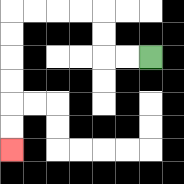{'start': '[6, 2]', 'end': '[0, 6]', 'path_directions': 'L,L,U,U,L,L,L,L,D,D,D,D,D,D', 'path_coordinates': '[[6, 2], [5, 2], [4, 2], [4, 1], [4, 0], [3, 0], [2, 0], [1, 0], [0, 0], [0, 1], [0, 2], [0, 3], [0, 4], [0, 5], [0, 6]]'}